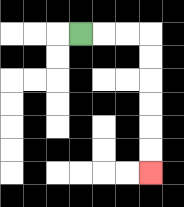{'start': '[3, 1]', 'end': '[6, 7]', 'path_directions': 'R,R,R,D,D,D,D,D,D', 'path_coordinates': '[[3, 1], [4, 1], [5, 1], [6, 1], [6, 2], [6, 3], [6, 4], [6, 5], [6, 6], [6, 7]]'}